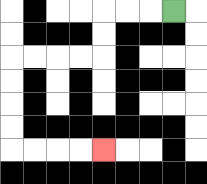{'start': '[7, 0]', 'end': '[4, 6]', 'path_directions': 'L,L,L,D,D,L,L,L,L,D,D,D,D,R,R,R,R', 'path_coordinates': '[[7, 0], [6, 0], [5, 0], [4, 0], [4, 1], [4, 2], [3, 2], [2, 2], [1, 2], [0, 2], [0, 3], [0, 4], [0, 5], [0, 6], [1, 6], [2, 6], [3, 6], [4, 6]]'}